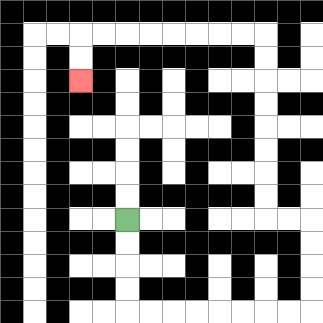{'start': '[5, 9]', 'end': '[3, 3]', 'path_directions': 'D,D,D,D,R,R,R,R,R,R,R,R,U,U,U,U,L,L,U,U,U,U,U,U,U,U,L,L,L,L,L,L,L,L,D,D', 'path_coordinates': '[[5, 9], [5, 10], [5, 11], [5, 12], [5, 13], [6, 13], [7, 13], [8, 13], [9, 13], [10, 13], [11, 13], [12, 13], [13, 13], [13, 12], [13, 11], [13, 10], [13, 9], [12, 9], [11, 9], [11, 8], [11, 7], [11, 6], [11, 5], [11, 4], [11, 3], [11, 2], [11, 1], [10, 1], [9, 1], [8, 1], [7, 1], [6, 1], [5, 1], [4, 1], [3, 1], [3, 2], [3, 3]]'}